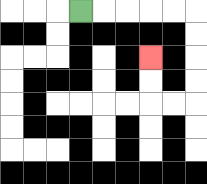{'start': '[3, 0]', 'end': '[6, 2]', 'path_directions': 'R,R,R,R,R,D,D,D,D,L,L,U,U', 'path_coordinates': '[[3, 0], [4, 0], [5, 0], [6, 0], [7, 0], [8, 0], [8, 1], [8, 2], [8, 3], [8, 4], [7, 4], [6, 4], [6, 3], [6, 2]]'}